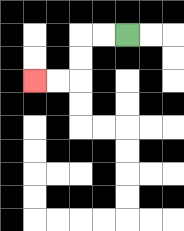{'start': '[5, 1]', 'end': '[1, 3]', 'path_directions': 'L,L,D,D,L,L', 'path_coordinates': '[[5, 1], [4, 1], [3, 1], [3, 2], [3, 3], [2, 3], [1, 3]]'}